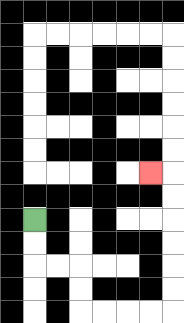{'start': '[1, 9]', 'end': '[6, 7]', 'path_directions': 'D,D,R,R,D,D,R,R,R,R,U,U,U,U,U,U,L', 'path_coordinates': '[[1, 9], [1, 10], [1, 11], [2, 11], [3, 11], [3, 12], [3, 13], [4, 13], [5, 13], [6, 13], [7, 13], [7, 12], [7, 11], [7, 10], [7, 9], [7, 8], [7, 7], [6, 7]]'}